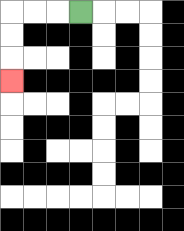{'start': '[3, 0]', 'end': '[0, 3]', 'path_directions': 'L,L,L,D,D,D', 'path_coordinates': '[[3, 0], [2, 0], [1, 0], [0, 0], [0, 1], [0, 2], [0, 3]]'}